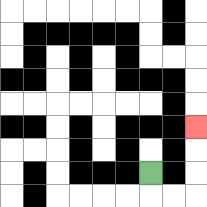{'start': '[6, 7]', 'end': '[8, 5]', 'path_directions': 'D,R,R,U,U,U', 'path_coordinates': '[[6, 7], [6, 8], [7, 8], [8, 8], [8, 7], [8, 6], [8, 5]]'}